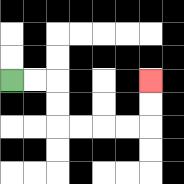{'start': '[0, 3]', 'end': '[6, 3]', 'path_directions': 'R,R,D,D,R,R,R,R,U,U', 'path_coordinates': '[[0, 3], [1, 3], [2, 3], [2, 4], [2, 5], [3, 5], [4, 5], [5, 5], [6, 5], [6, 4], [6, 3]]'}